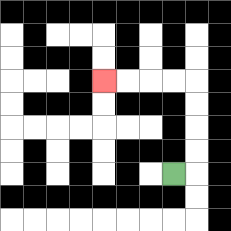{'start': '[7, 7]', 'end': '[4, 3]', 'path_directions': 'R,U,U,U,U,L,L,L,L', 'path_coordinates': '[[7, 7], [8, 7], [8, 6], [8, 5], [8, 4], [8, 3], [7, 3], [6, 3], [5, 3], [4, 3]]'}